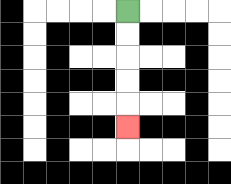{'start': '[5, 0]', 'end': '[5, 5]', 'path_directions': 'D,D,D,D,D', 'path_coordinates': '[[5, 0], [5, 1], [5, 2], [5, 3], [5, 4], [5, 5]]'}